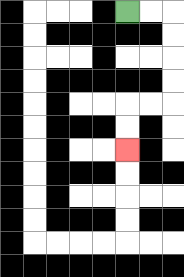{'start': '[5, 0]', 'end': '[5, 6]', 'path_directions': 'R,R,D,D,D,D,L,L,D,D', 'path_coordinates': '[[5, 0], [6, 0], [7, 0], [7, 1], [7, 2], [7, 3], [7, 4], [6, 4], [5, 4], [5, 5], [5, 6]]'}